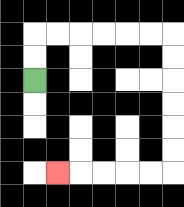{'start': '[1, 3]', 'end': '[2, 7]', 'path_directions': 'U,U,R,R,R,R,R,R,D,D,D,D,D,D,L,L,L,L,L', 'path_coordinates': '[[1, 3], [1, 2], [1, 1], [2, 1], [3, 1], [4, 1], [5, 1], [6, 1], [7, 1], [7, 2], [7, 3], [7, 4], [7, 5], [7, 6], [7, 7], [6, 7], [5, 7], [4, 7], [3, 7], [2, 7]]'}